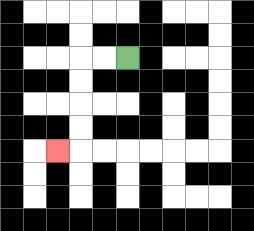{'start': '[5, 2]', 'end': '[2, 6]', 'path_directions': 'L,L,D,D,D,D,L', 'path_coordinates': '[[5, 2], [4, 2], [3, 2], [3, 3], [3, 4], [3, 5], [3, 6], [2, 6]]'}